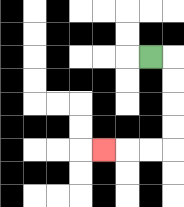{'start': '[6, 2]', 'end': '[4, 6]', 'path_directions': 'R,D,D,D,D,L,L,L', 'path_coordinates': '[[6, 2], [7, 2], [7, 3], [7, 4], [7, 5], [7, 6], [6, 6], [5, 6], [4, 6]]'}